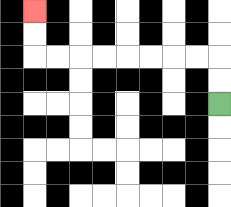{'start': '[9, 4]', 'end': '[1, 0]', 'path_directions': 'U,U,L,L,L,L,L,L,L,L,U,U', 'path_coordinates': '[[9, 4], [9, 3], [9, 2], [8, 2], [7, 2], [6, 2], [5, 2], [4, 2], [3, 2], [2, 2], [1, 2], [1, 1], [1, 0]]'}